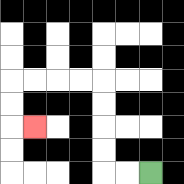{'start': '[6, 7]', 'end': '[1, 5]', 'path_directions': 'L,L,U,U,U,U,L,L,L,L,D,D,R', 'path_coordinates': '[[6, 7], [5, 7], [4, 7], [4, 6], [4, 5], [4, 4], [4, 3], [3, 3], [2, 3], [1, 3], [0, 3], [0, 4], [0, 5], [1, 5]]'}